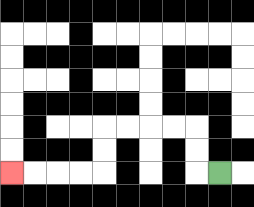{'start': '[9, 7]', 'end': '[0, 7]', 'path_directions': 'L,U,U,L,L,L,L,D,D,L,L,L,L', 'path_coordinates': '[[9, 7], [8, 7], [8, 6], [8, 5], [7, 5], [6, 5], [5, 5], [4, 5], [4, 6], [4, 7], [3, 7], [2, 7], [1, 7], [0, 7]]'}